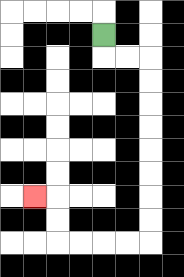{'start': '[4, 1]', 'end': '[1, 8]', 'path_directions': 'D,R,R,D,D,D,D,D,D,D,D,L,L,L,L,U,U,L', 'path_coordinates': '[[4, 1], [4, 2], [5, 2], [6, 2], [6, 3], [6, 4], [6, 5], [6, 6], [6, 7], [6, 8], [6, 9], [6, 10], [5, 10], [4, 10], [3, 10], [2, 10], [2, 9], [2, 8], [1, 8]]'}